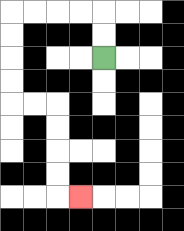{'start': '[4, 2]', 'end': '[3, 8]', 'path_directions': 'U,U,L,L,L,L,D,D,D,D,R,R,D,D,D,D,R', 'path_coordinates': '[[4, 2], [4, 1], [4, 0], [3, 0], [2, 0], [1, 0], [0, 0], [0, 1], [0, 2], [0, 3], [0, 4], [1, 4], [2, 4], [2, 5], [2, 6], [2, 7], [2, 8], [3, 8]]'}